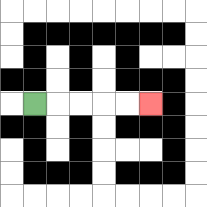{'start': '[1, 4]', 'end': '[6, 4]', 'path_directions': 'R,R,R,R,R', 'path_coordinates': '[[1, 4], [2, 4], [3, 4], [4, 4], [5, 4], [6, 4]]'}